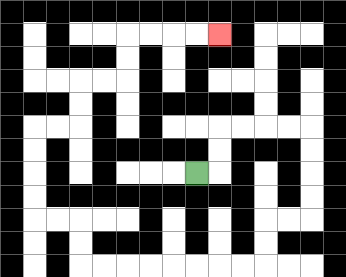{'start': '[8, 7]', 'end': '[9, 1]', 'path_directions': 'R,U,U,R,R,R,R,D,D,D,D,L,L,D,D,L,L,L,L,L,L,L,L,U,U,L,L,U,U,U,U,R,R,U,U,R,R,U,U,R,R,R,R', 'path_coordinates': '[[8, 7], [9, 7], [9, 6], [9, 5], [10, 5], [11, 5], [12, 5], [13, 5], [13, 6], [13, 7], [13, 8], [13, 9], [12, 9], [11, 9], [11, 10], [11, 11], [10, 11], [9, 11], [8, 11], [7, 11], [6, 11], [5, 11], [4, 11], [3, 11], [3, 10], [3, 9], [2, 9], [1, 9], [1, 8], [1, 7], [1, 6], [1, 5], [2, 5], [3, 5], [3, 4], [3, 3], [4, 3], [5, 3], [5, 2], [5, 1], [6, 1], [7, 1], [8, 1], [9, 1]]'}